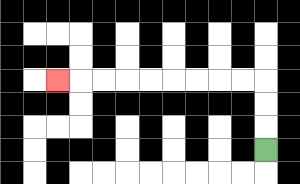{'start': '[11, 6]', 'end': '[2, 3]', 'path_directions': 'U,U,U,L,L,L,L,L,L,L,L,L', 'path_coordinates': '[[11, 6], [11, 5], [11, 4], [11, 3], [10, 3], [9, 3], [8, 3], [7, 3], [6, 3], [5, 3], [4, 3], [3, 3], [2, 3]]'}